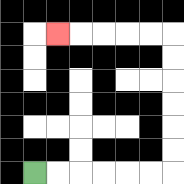{'start': '[1, 7]', 'end': '[2, 1]', 'path_directions': 'R,R,R,R,R,R,U,U,U,U,U,U,L,L,L,L,L', 'path_coordinates': '[[1, 7], [2, 7], [3, 7], [4, 7], [5, 7], [6, 7], [7, 7], [7, 6], [7, 5], [7, 4], [7, 3], [7, 2], [7, 1], [6, 1], [5, 1], [4, 1], [3, 1], [2, 1]]'}